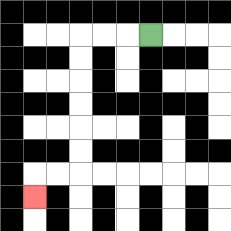{'start': '[6, 1]', 'end': '[1, 8]', 'path_directions': 'L,L,L,D,D,D,D,D,D,L,L,D', 'path_coordinates': '[[6, 1], [5, 1], [4, 1], [3, 1], [3, 2], [3, 3], [3, 4], [3, 5], [3, 6], [3, 7], [2, 7], [1, 7], [1, 8]]'}